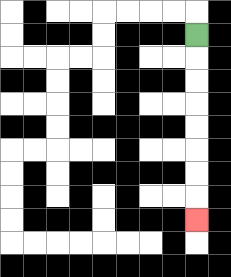{'start': '[8, 1]', 'end': '[8, 9]', 'path_directions': 'D,D,D,D,D,D,D,D', 'path_coordinates': '[[8, 1], [8, 2], [8, 3], [8, 4], [8, 5], [8, 6], [8, 7], [8, 8], [8, 9]]'}